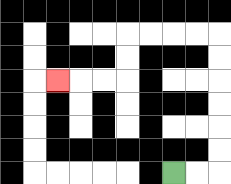{'start': '[7, 7]', 'end': '[2, 3]', 'path_directions': 'R,R,U,U,U,U,U,U,L,L,L,L,D,D,L,L,L', 'path_coordinates': '[[7, 7], [8, 7], [9, 7], [9, 6], [9, 5], [9, 4], [9, 3], [9, 2], [9, 1], [8, 1], [7, 1], [6, 1], [5, 1], [5, 2], [5, 3], [4, 3], [3, 3], [2, 3]]'}